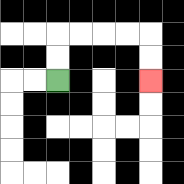{'start': '[2, 3]', 'end': '[6, 3]', 'path_directions': 'U,U,R,R,R,R,D,D', 'path_coordinates': '[[2, 3], [2, 2], [2, 1], [3, 1], [4, 1], [5, 1], [6, 1], [6, 2], [6, 3]]'}